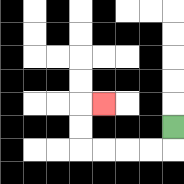{'start': '[7, 5]', 'end': '[4, 4]', 'path_directions': 'D,L,L,L,L,U,U,R', 'path_coordinates': '[[7, 5], [7, 6], [6, 6], [5, 6], [4, 6], [3, 6], [3, 5], [3, 4], [4, 4]]'}